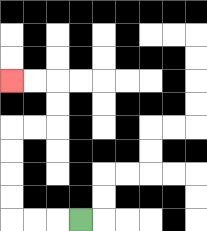{'start': '[3, 9]', 'end': '[0, 3]', 'path_directions': 'L,L,L,U,U,U,U,R,R,U,U,L,L', 'path_coordinates': '[[3, 9], [2, 9], [1, 9], [0, 9], [0, 8], [0, 7], [0, 6], [0, 5], [1, 5], [2, 5], [2, 4], [2, 3], [1, 3], [0, 3]]'}